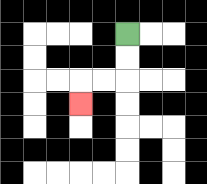{'start': '[5, 1]', 'end': '[3, 4]', 'path_directions': 'D,D,L,L,D', 'path_coordinates': '[[5, 1], [5, 2], [5, 3], [4, 3], [3, 3], [3, 4]]'}